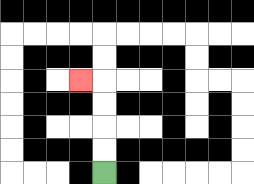{'start': '[4, 7]', 'end': '[3, 3]', 'path_directions': 'U,U,U,U,L', 'path_coordinates': '[[4, 7], [4, 6], [4, 5], [4, 4], [4, 3], [3, 3]]'}